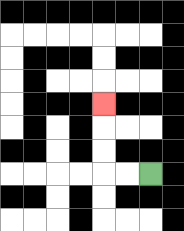{'start': '[6, 7]', 'end': '[4, 4]', 'path_directions': 'L,L,U,U,U', 'path_coordinates': '[[6, 7], [5, 7], [4, 7], [4, 6], [4, 5], [4, 4]]'}